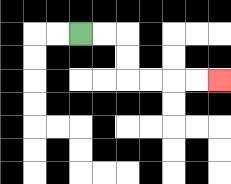{'start': '[3, 1]', 'end': '[9, 3]', 'path_directions': 'R,R,D,D,R,R,R,R', 'path_coordinates': '[[3, 1], [4, 1], [5, 1], [5, 2], [5, 3], [6, 3], [7, 3], [8, 3], [9, 3]]'}